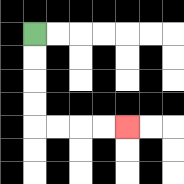{'start': '[1, 1]', 'end': '[5, 5]', 'path_directions': 'D,D,D,D,R,R,R,R', 'path_coordinates': '[[1, 1], [1, 2], [1, 3], [1, 4], [1, 5], [2, 5], [3, 5], [4, 5], [5, 5]]'}